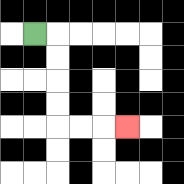{'start': '[1, 1]', 'end': '[5, 5]', 'path_directions': 'R,D,D,D,D,R,R,R', 'path_coordinates': '[[1, 1], [2, 1], [2, 2], [2, 3], [2, 4], [2, 5], [3, 5], [4, 5], [5, 5]]'}